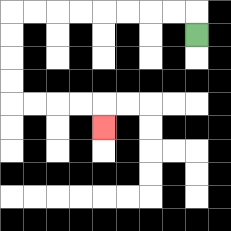{'start': '[8, 1]', 'end': '[4, 5]', 'path_directions': 'U,L,L,L,L,L,L,L,L,D,D,D,D,R,R,R,R,D', 'path_coordinates': '[[8, 1], [8, 0], [7, 0], [6, 0], [5, 0], [4, 0], [3, 0], [2, 0], [1, 0], [0, 0], [0, 1], [0, 2], [0, 3], [0, 4], [1, 4], [2, 4], [3, 4], [4, 4], [4, 5]]'}